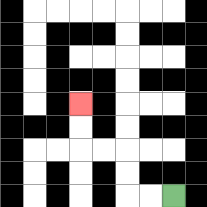{'start': '[7, 8]', 'end': '[3, 4]', 'path_directions': 'L,L,U,U,L,L,U,U', 'path_coordinates': '[[7, 8], [6, 8], [5, 8], [5, 7], [5, 6], [4, 6], [3, 6], [3, 5], [3, 4]]'}